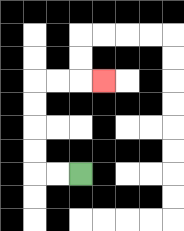{'start': '[3, 7]', 'end': '[4, 3]', 'path_directions': 'L,L,U,U,U,U,R,R,R', 'path_coordinates': '[[3, 7], [2, 7], [1, 7], [1, 6], [1, 5], [1, 4], [1, 3], [2, 3], [3, 3], [4, 3]]'}